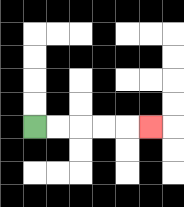{'start': '[1, 5]', 'end': '[6, 5]', 'path_directions': 'R,R,R,R,R', 'path_coordinates': '[[1, 5], [2, 5], [3, 5], [4, 5], [5, 5], [6, 5]]'}